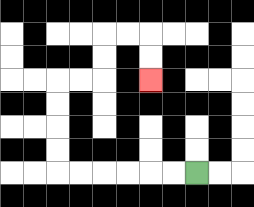{'start': '[8, 7]', 'end': '[6, 3]', 'path_directions': 'L,L,L,L,L,L,U,U,U,U,R,R,U,U,R,R,D,D', 'path_coordinates': '[[8, 7], [7, 7], [6, 7], [5, 7], [4, 7], [3, 7], [2, 7], [2, 6], [2, 5], [2, 4], [2, 3], [3, 3], [4, 3], [4, 2], [4, 1], [5, 1], [6, 1], [6, 2], [6, 3]]'}